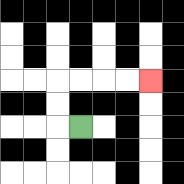{'start': '[3, 5]', 'end': '[6, 3]', 'path_directions': 'L,U,U,R,R,R,R', 'path_coordinates': '[[3, 5], [2, 5], [2, 4], [2, 3], [3, 3], [4, 3], [5, 3], [6, 3]]'}